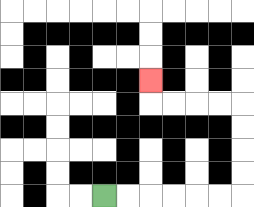{'start': '[4, 8]', 'end': '[6, 3]', 'path_directions': 'R,R,R,R,R,R,U,U,U,U,L,L,L,L,U', 'path_coordinates': '[[4, 8], [5, 8], [6, 8], [7, 8], [8, 8], [9, 8], [10, 8], [10, 7], [10, 6], [10, 5], [10, 4], [9, 4], [8, 4], [7, 4], [6, 4], [6, 3]]'}